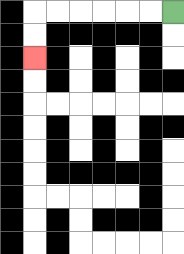{'start': '[7, 0]', 'end': '[1, 2]', 'path_directions': 'L,L,L,L,L,L,D,D', 'path_coordinates': '[[7, 0], [6, 0], [5, 0], [4, 0], [3, 0], [2, 0], [1, 0], [1, 1], [1, 2]]'}